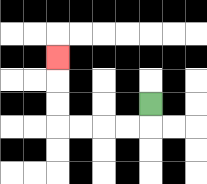{'start': '[6, 4]', 'end': '[2, 2]', 'path_directions': 'D,L,L,L,L,U,U,U', 'path_coordinates': '[[6, 4], [6, 5], [5, 5], [4, 5], [3, 5], [2, 5], [2, 4], [2, 3], [2, 2]]'}